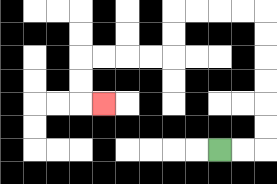{'start': '[9, 6]', 'end': '[4, 4]', 'path_directions': 'R,R,U,U,U,U,U,U,L,L,L,L,D,D,L,L,L,L,D,D,R', 'path_coordinates': '[[9, 6], [10, 6], [11, 6], [11, 5], [11, 4], [11, 3], [11, 2], [11, 1], [11, 0], [10, 0], [9, 0], [8, 0], [7, 0], [7, 1], [7, 2], [6, 2], [5, 2], [4, 2], [3, 2], [3, 3], [3, 4], [4, 4]]'}